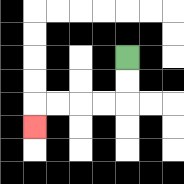{'start': '[5, 2]', 'end': '[1, 5]', 'path_directions': 'D,D,L,L,L,L,D', 'path_coordinates': '[[5, 2], [5, 3], [5, 4], [4, 4], [3, 4], [2, 4], [1, 4], [1, 5]]'}